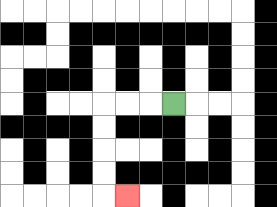{'start': '[7, 4]', 'end': '[5, 8]', 'path_directions': 'L,L,L,D,D,D,D,R', 'path_coordinates': '[[7, 4], [6, 4], [5, 4], [4, 4], [4, 5], [4, 6], [4, 7], [4, 8], [5, 8]]'}